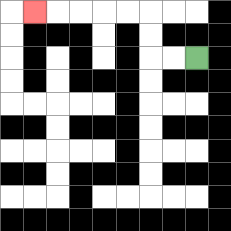{'start': '[8, 2]', 'end': '[1, 0]', 'path_directions': 'L,L,U,U,L,L,L,L,L', 'path_coordinates': '[[8, 2], [7, 2], [6, 2], [6, 1], [6, 0], [5, 0], [4, 0], [3, 0], [2, 0], [1, 0]]'}